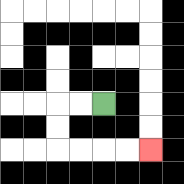{'start': '[4, 4]', 'end': '[6, 6]', 'path_directions': 'L,L,D,D,R,R,R,R', 'path_coordinates': '[[4, 4], [3, 4], [2, 4], [2, 5], [2, 6], [3, 6], [4, 6], [5, 6], [6, 6]]'}